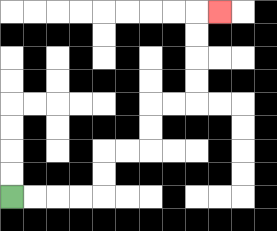{'start': '[0, 8]', 'end': '[9, 0]', 'path_directions': 'R,R,R,R,U,U,R,R,U,U,R,R,U,U,U,U,R', 'path_coordinates': '[[0, 8], [1, 8], [2, 8], [3, 8], [4, 8], [4, 7], [4, 6], [5, 6], [6, 6], [6, 5], [6, 4], [7, 4], [8, 4], [8, 3], [8, 2], [8, 1], [8, 0], [9, 0]]'}